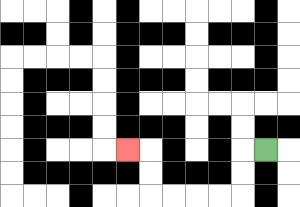{'start': '[11, 6]', 'end': '[5, 6]', 'path_directions': 'L,D,D,L,L,L,L,U,U,L', 'path_coordinates': '[[11, 6], [10, 6], [10, 7], [10, 8], [9, 8], [8, 8], [7, 8], [6, 8], [6, 7], [6, 6], [5, 6]]'}